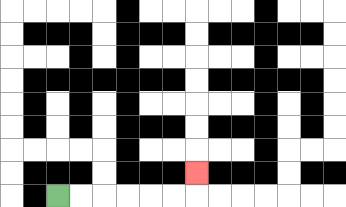{'start': '[2, 8]', 'end': '[8, 7]', 'path_directions': 'R,R,R,R,R,R,U', 'path_coordinates': '[[2, 8], [3, 8], [4, 8], [5, 8], [6, 8], [7, 8], [8, 8], [8, 7]]'}